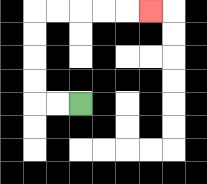{'start': '[3, 4]', 'end': '[6, 0]', 'path_directions': 'L,L,U,U,U,U,R,R,R,R,R', 'path_coordinates': '[[3, 4], [2, 4], [1, 4], [1, 3], [1, 2], [1, 1], [1, 0], [2, 0], [3, 0], [4, 0], [5, 0], [6, 0]]'}